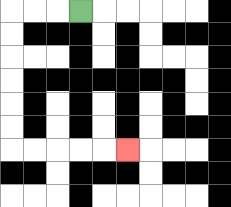{'start': '[3, 0]', 'end': '[5, 6]', 'path_directions': 'L,L,L,D,D,D,D,D,D,R,R,R,R,R', 'path_coordinates': '[[3, 0], [2, 0], [1, 0], [0, 0], [0, 1], [0, 2], [0, 3], [0, 4], [0, 5], [0, 6], [1, 6], [2, 6], [3, 6], [4, 6], [5, 6]]'}